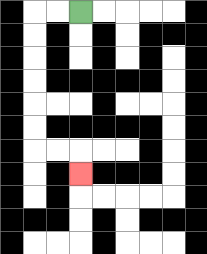{'start': '[3, 0]', 'end': '[3, 7]', 'path_directions': 'L,L,D,D,D,D,D,D,R,R,D', 'path_coordinates': '[[3, 0], [2, 0], [1, 0], [1, 1], [1, 2], [1, 3], [1, 4], [1, 5], [1, 6], [2, 6], [3, 6], [3, 7]]'}